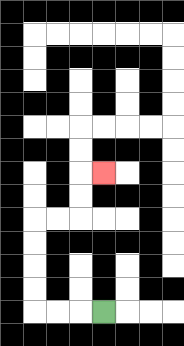{'start': '[4, 13]', 'end': '[4, 7]', 'path_directions': 'L,L,L,U,U,U,U,R,R,U,U,R', 'path_coordinates': '[[4, 13], [3, 13], [2, 13], [1, 13], [1, 12], [1, 11], [1, 10], [1, 9], [2, 9], [3, 9], [3, 8], [3, 7], [4, 7]]'}